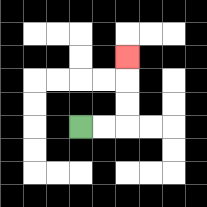{'start': '[3, 5]', 'end': '[5, 2]', 'path_directions': 'R,R,U,U,U', 'path_coordinates': '[[3, 5], [4, 5], [5, 5], [5, 4], [5, 3], [5, 2]]'}